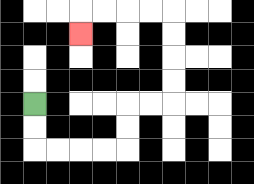{'start': '[1, 4]', 'end': '[3, 1]', 'path_directions': 'D,D,R,R,R,R,U,U,R,R,U,U,U,U,L,L,L,L,D', 'path_coordinates': '[[1, 4], [1, 5], [1, 6], [2, 6], [3, 6], [4, 6], [5, 6], [5, 5], [5, 4], [6, 4], [7, 4], [7, 3], [7, 2], [7, 1], [7, 0], [6, 0], [5, 0], [4, 0], [3, 0], [3, 1]]'}